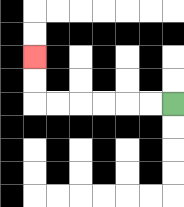{'start': '[7, 4]', 'end': '[1, 2]', 'path_directions': 'L,L,L,L,L,L,U,U', 'path_coordinates': '[[7, 4], [6, 4], [5, 4], [4, 4], [3, 4], [2, 4], [1, 4], [1, 3], [1, 2]]'}